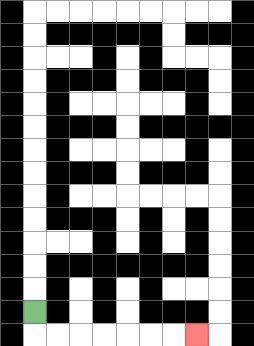{'start': '[1, 13]', 'end': '[8, 14]', 'path_directions': 'D,R,R,R,R,R,R,R', 'path_coordinates': '[[1, 13], [1, 14], [2, 14], [3, 14], [4, 14], [5, 14], [6, 14], [7, 14], [8, 14]]'}